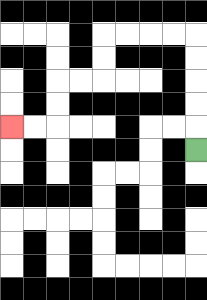{'start': '[8, 6]', 'end': '[0, 5]', 'path_directions': 'U,U,U,U,U,L,L,L,L,D,D,L,L,D,D,L,L', 'path_coordinates': '[[8, 6], [8, 5], [8, 4], [8, 3], [8, 2], [8, 1], [7, 1], [6, 1], [5, 1], [4, 1], [4, 2], [4, 3], [3, 3], [2, 3], [2, 4], [2, 5], [1, 5], [0, 5]]'}